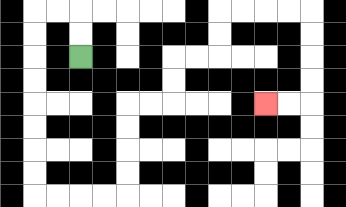{'start': '[3, 2]', 'end': '[11, 4]', 'path_directions': 'U,U,L,L,D,D,D,D,D,D,D,D,R,R,R,R,U,U,U,U,R,R,U,U,R,R,U,U,R,R,R,R,D,D,D,D,L,L', 'path_coordinates': '[[3, 2], [3, 1], [3, 0], [2, 0], [1, 0], [1, 1], [1, 2], [1, 3], [1, 4], [1, 5], [1, 6], [1, 7], [1, 8], [2, 8], [3, 8], [4, 8], [5, 8], [5, 7], [5, 6], [5, 5], [5, 4], [6, 4], [7, 4], [7, 3], [7, 2], [8, 2], [9, 2], [9, 1], [9, 0], [10, 0], [11, 0], [12, 0], [13, 0], [13, 1], [13, 2], [13, 3], [13, 4], [12, 4], [11, 4]]'}